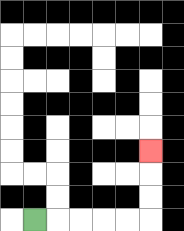{'start': '[1, 9]', 'end': '[6, 6]', 'path_directions': 'R,R,R,R,R,U,U,U', 'path_coordinates': '[[1, 9], [2, 9], [3, 9], [4, 9], [5, 9], [6, 9], [6, 8], [6, 7], [6, 6]]'}